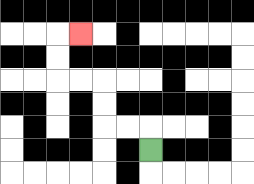{'start': '[6, 6]', 'end': '[3, 1]', 'path_directions': 'U,L,L,U,U,L,L,U,U,R', 'path_coordinates': '[[6, 6], [6, 5], [5, 5], [4, 5], [4, 4], [4, 3], [3, 3], [2, 3], [2, 2], [2, 1], [3, 1]]'}